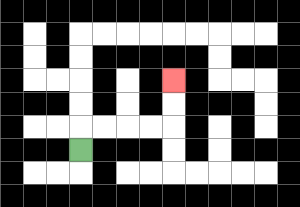{'start': '[3, 6]', 'end': '[7, 3]', 'path_directions': 'U,R,R,R,R,U,U', 'path_coordinates': '[[3, 6], [3, 5], [4, 5], [5, 5], [6, 5], [7, 5], [7, 4], [7, 3]]'}